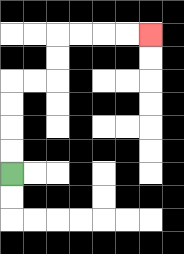{'start': '[0, 7]', 'end': '[6, 1]', 'path_directions': 'U,U,U,U,R,R,U,U,R,R,R,R', 'path_coordinates': '[[0, 7], [0, 6], [0, 5], [0, 4], [0, 3], [1, 3], [2, 3], [2, 2], [2, 1], [3, 1], [4, 1], [5, 1], [6, 1]]'}